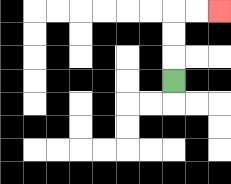{'start': '[7, 3]', 'end': '[9, 0]', 'path_directions': 'U,U,U,R,R', 'path_coordinates': '[[7, 3], [7, 2], [7, 1], [7, 0], [8, 0], [9, 0]]'}